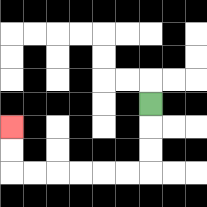{'start': '[6, 4]', 'end': '[0, 5]', 'path_directions': 'D,D,D,L,L,L,L,L,L,U,U', 'path_coordinates': '[[6, 4], [6, 5], [6, 6], [6, 7], [5, 7], [4, 7], [3, 7], [2, 7], [1, 7], [0, 7], [0, 6], [0, 5]]'}